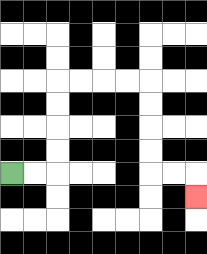{'start': '[0, 7]', 'end': '[8, 8]', 'path_directions': 'R,R,U,U,U,U,R,R,R,R,D,D,D,D,R,R,D', 'path_coordinates': '[[0, 7], [1, 7], [2, 7], [2, 6], [2, 5], [2, 4], [2, 3], [3, 3], [4, 3], [5, 3], [6, 3], [6, 4], [6, 5], [6, 6], [6, 7], [7, 7], [8, 7], [8, 8]]'}